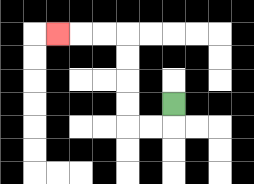{'start': '[7, 4]', 'end': '[2, 1]', 'path_directions': 'D,L,L,U,U,U,U,L,L,L', 'path_coordinates': '[[7, 4], [7, 5], [6, 5], [5, 5], [5, 4], [5, 3], [5, 2], [5, 1], [4, 1], [3, 1], [2, 1]]'}